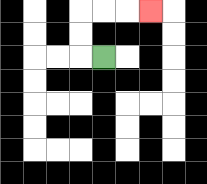{'start': '[4, 2]', 'end': '[6, 0]', 'path_directions': 'L,U,U,R,R,R', 'path_coordinates': '[[4, 2], [3, 2], [3, 1], [3, 0], [4, 0], [5, 0], [6, 0]]'}